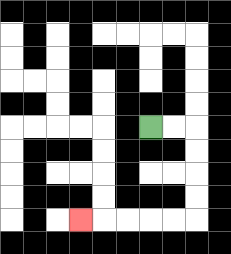{'start': '[6, 5]', 'end': '[3, 9]', 'path_directions': 'R,R,D,D,D,D,L,L,L,L,L', 'path_coordinates': '[[6, 5], [7, 5], [8, 5], [8, 6], [8, 7], [8, 8], [8, 9], [7, 9], [6, 9], [5, 9], [4, 9], [3, 9]]'}